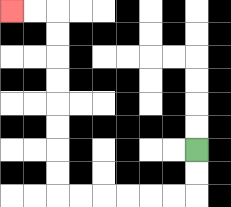{'start': '[8, 6]', 'end': '[0, 0]', 'path_directions': 'D,D,L,L,L,L,L,L,U,U,U,U,U,U,U,U,L,L', 'path_coordinates': '[[8, 6], [8, 7], [8, 8], [7, 8], [6, 8], [5, 8], [4, 8], [3, 8], [2, 8], [2, 7], [2, 6], [2, 5], [2, 4], [2, 3], [2, 2], [2, 1], [2, 0], [1, 0], [0, 0]]'}